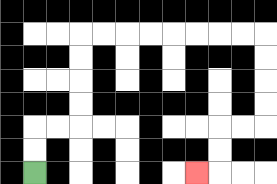{'start': '[1, 7]', 'end': '[8, 7]', 'path_directions': 'U,U,R,R,U,U,U,U,R,R,R,R,R,R,R,R,D,D,D,D,L,L,D,D,L', 'path_coordinates': '[[1, 7], [1, 6], [1, 5], [2, 5], [3, 5], [3, 4], [3, 3], [3, 2], [3, 1], [4, 1], [5, 1], [6, 1], [7, 1], [8, 1], [9, 1], [10, 1], [11, 1], [11, 2], [11, 3], [11, 4], [11, 5], [10, 5], [9, 5], [9, 6], [9, 7], [8, 7]]'}